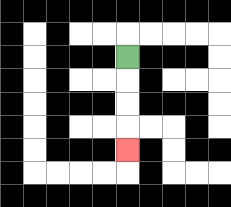{'start': '[5, 2]', 'end': '[5, 6]', 'path_directions': 'D,D,D,D', 'path_coordinates': '[[5, 2], [5, 3], [5, 4], [5, 5], [5, 6]]'}